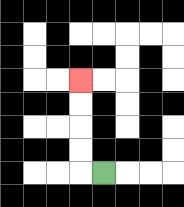{'start': '[4, 7]', 'end': '[3, 3]', 'path_directions': 'L,U,U,U,U', 'path_coordinates': '[[4, 7], [3, 7], [3, 6], [3, 5], [3, 4], [3, 3]]'}